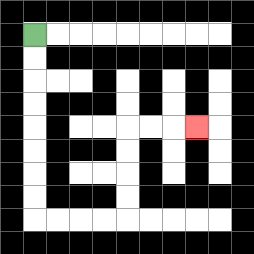{'start': '[1, 1]', 'end': '[8, 5]', 'path_directions': 'D,D,D,D,D,D,D,D,R,R,R,R,U,U,U,U,R,R,R', 'path_coordinates': '[[1, 1], [1, 2], [1, 3], [1, 4], [1, 5], [1, 6], [1, 7], [1, 8], [1, 9], [2, 9], [3, 9], [4, 9], [5, 9], [5, 8], [5, 7], [5, 6], [5, 5], [6, 5], [7, 5], [8, 5]]'}